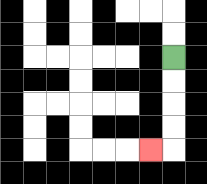{'start': '[7, 2]', 'end': '[6, 6]', 'path_directions': 'D,D,D,D,L', 'path_coordinates': '[[7, 2], [7, 3], [7, 4], [7, 5], [7, 6], [6, 6]]'}